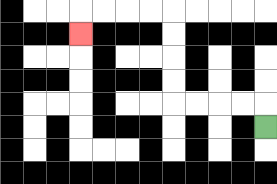{'start': '[11, 5]', 'end': '[3, 1]', 'path_directions': 'U,L,L,L,L,U,U,U,U,L,L,L,L,D', 'path_coordinates': '[[11, 5], [11, 4], [10, 4], [9, 4], [8, 4], [7, 4], [7, 3], [7, 2], [7, 1], [7, 0], [6, 0], [5, 0], [4, 0], [3, 0], [3, 1]]'}